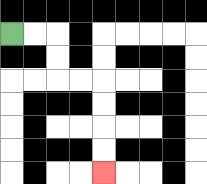{'start': '[0, 1]', 'end': '[4, 7]', 'path_directions': 'R,R,D,D,R,R,D,D,D,D', 'path_coordinates': '[[0, 1], [1, 1], [2, 1], [2, 2], [2, 3], [3, 3], [4, 3], [4, 4], [4, 5], [4, 6], [4, 7]]'}